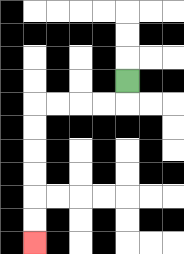{'start': '[5, 3]', 'end': '[1, 10]', 'path_directions': 'D,L,L,L,L,D,D,D,D,D,D', 'path_coordinates': '[[5, 3], [5, 4], [4, 4], [3, 4], [2, 4], [1, 4], [1, 5], [1, 6], [1, 7], [1, 8], [1, 9], [1, 10]]'}